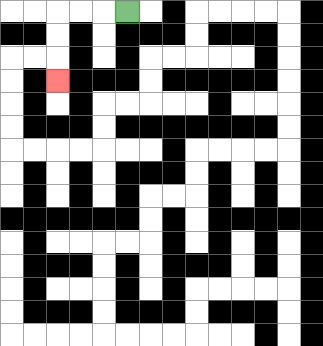{'start': '[5, 0]', 'end': '[2, 3]', 'path_directions': 'L,L,L,D,D,D', 'path_coordinates': '[[5, 0], [4, 0], [3, 0], [2, 0], [2, 1], [2, 2], [2, 3]]'}